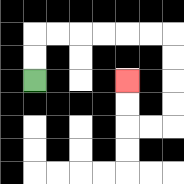{'start': '[1, 3]', 'end': '[5, 3]', 'path_directions': 'U,U,R,R,R,R,R,R,D,D,D,D,L,L,U,U', 'path_coordinates': '[[1, 3], [1, 2], [1, 1], [2, 1], [3, 1], [4, 1], [5, 1], [6, 1], [7, 1], [7, 2], [7, 3], [7, 4], [7, 5], [6, 5], [5, 5], [5, 4], [5, 3]]'}